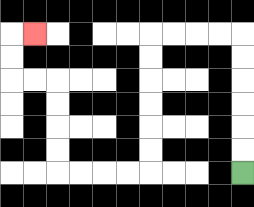{'start': '[10, 7]', 'end': '[1, 1]', 'path_directions': 'U,U,U,U,U,U,L,L,L,L,D,D,D,D,D,D,L,L,L,L,U,U,U,U,L,L,U,U,R', 'path_coordinates': '[[10, 7], [10, 6], [10, 5], [10, 4], [10, 3], [10, 2], [10, 1], [9, 1], [8, 1], [7, 1], [6, 1], [6, 2], [6, 3], [6, 4], [6, 5], [6, 6], [6, 7], [5, 7], [4, 7], [3, 7], [2, 7], [2, 6], [2, 5], [2, 4], [2, 3], [1, 3], [0, 3], [0, 2], [0, 1], [1, 1]]'}